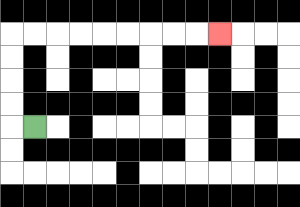{'start': '[1, 5]', 'end': '[9, 1]', 'path_directions': 'L,U,U,U,U,R,R,R,R,R,R,R,R,R', 'path_coordinates': '[[1, 5], [0, 5], [0, 4], [0, 3], [0, 2], [0, 1], [1, 1], [2, 1], [3, 1], [4, 1], [5, 1], [6, 1], [7, 1], [8, 1], [9, 1]]'}